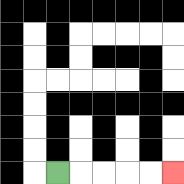{'start': '[2, 7]', 'end': '[7, 7]', 'path_directions': 'R,R,R,R,R', 'path_coordinates': '[[2, 7], [3, 7], [4, 7], [5, 7], [6, 7], [7, 7]]'}